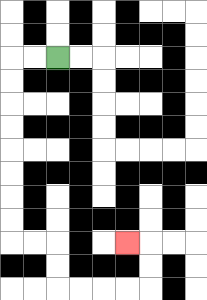{'start': '[2, 2]', 'end': '[5, 10]', 'path_directions': 'L,L,D,D,D,D,D,D,D,D,R,R,D,D,R,R,R,R,U,U,L', 'path_coordinates': '[[2, 2], [1, 2], [0, 2], [0, 3], [0, 4], [0, 5], [0, 6], [0, 7], [0, 8], [0, 9], [0, 10], [1, 10], [2, 10], [2, 11], [2, 12], [3, 12], [4, 12], [5, 12], [6, 12], [6, 11], [6, 10], [5, 10]]'}